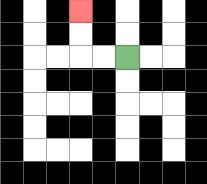{'start': '[5, 2]', 'end': '[3, 0]', 'path_directions': 'L,L,U,U', 'path_coordinates': '[[5, 2], [4, 2], [3, 2], [3, 1], [3, 0]]'}